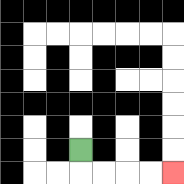{'start': '[3, 6]', 'end': '[7, 7]', 'path_directions': 'D,R,R,R,R', 'path_coordinates': '[[3, 6], [3, 7], [4, 7], [5, 7], [6, 7], [7, 7]]'}